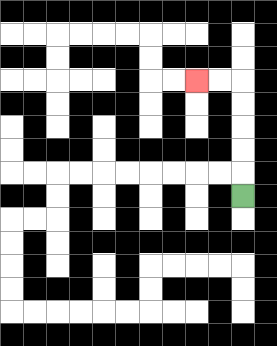{'start': '[10, 8]', 'end': '[8, 3]', 'path_directions': 'U,U,U,U,U,L,L', 'path_coordinates': '[[10, 8], [10, 7], [10, 6], [10, 5], [10, 4], [10, 3], [9, 3], [8, 3]]'}